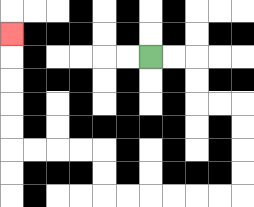{'start': '[6, 2]', 'end': '[0, 1]', 'path_directions': 'R,R,D,D,R,R,D,D,D,D,L,L,L,L,L,L,U,U,L,L,L,L,U,U,U,U,U', 'path_coordinates': '[[6, 2], [7, 2], [8, 2], [8, 3], [8, 4], [9, 4], [10, 4], [10, 5], [10, 6], [10, 7], [10, 8], [9, 8], [8, 8], [7, 8], [6, 8], [5, 8], [4, 8], [4, 7], [4, 6], [3, 6], [2, 6], [1, 6], [0, 6], [0, 5], [0, 4], [0, 3], [0, 2], [0, 1]]'}